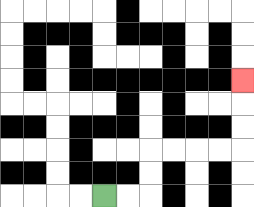{'start': '[4, 8]', 'end': '[10, 3]', 'path_directions': 'R,R,U,U,R,R,R,R,U,U,U', 'path_coordinates': '[[4, 8], [5, 8], [6, 8], [6, 7], [6, 6], [7, 6], [8, 6], [9, 6], [10, 6], [10, 5], [10, 4], [10, 3]]'}